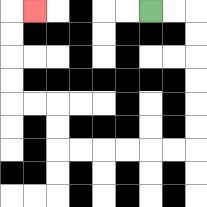{'start': '[6, 0]', 'end': '[1, 0]', 'path_directions': 'R,R,D,D,D,D,D,D,L,L,L,L,L,L,U,U,L,L,U,U,U,U,R', 'path_coordinates': '[[6, 0], [7, 0], [8, 0], [8, 1], [8, 2], [8, 3], [8, 4], [8, 5], [8, 6], [7, 6], [6, 6], [5, 6], [4, 6], [3, 6], [2, 6], [2, 5], [2, 4], [1, 4], [0, 4], [0, 3], [0, 2], [0, 1], [0, 0], [1, 0]]'}